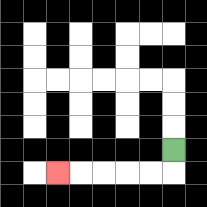{'start': '[7, 6]', 'end': '[2, 7]', 'path_directions': 'D,L,L,L,L,L', 'path_coordinates': '[[7, 6], [7, 7], [6, 7], [5, 7], [4, 7], [3, 7], [2, 7]]'}